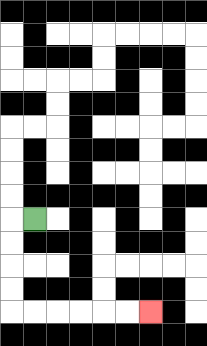{'start': '[1, 9]', 'end': '[6, 13]', 'path_directions': 'L,D,D,D,D,R,R,R,R,R,R', 'path_coordinates': '[[1, 9], [0, 9], [0, 10], [0, 11], [0, 12], [0, 13], [1, 13], [2, 13], [3, 13], [4, 13], [5, 13], [6, 13]]'}